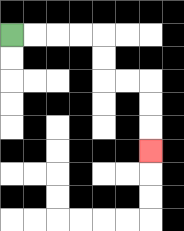{'start': '[0, 1]', 'end': '[6, 6]', 'path_directions': 'R,R,R,R,D,D,R,R,D,D,D', 'path_coordinates': '[[0, 1], [1, 1], [2, 1], [3, 1], [4, 1], [4, 2], [4, 3], [5, 3], [6, 3], [6, 4], [6, 5], [6, 6]]'}